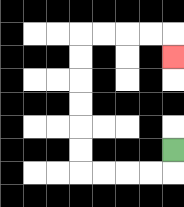{'start': '[7, 6]', 'end': '[7, 2]', 'path_directions': 'D,L,L,L,L,U,U,U,U,U,U,R,R,R,R,D', 'path_coordinates': '[[7, 6], [7, 7], [6, 7], [5, 7], [4, 7], [3, 7], [3, 6], [3, 5], [3, 4], [3, 3], [3, 2], [3, 1], [4, 1], [5, 1], [6, 1], [7, 1], [7, 2]]'}